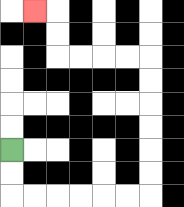{'start': '[0, 6]', 'end': '[1, 0]', 'path_directions': 'D,D,R,R,R,R,R,R,U,U,U,U,U,U,L,L,L,L,U,U,L', 'path_coordinates': '[[0, 6], [0, 7], [0, 8], [1, 8], [2, 8], [3, 8], [4, 8], [5, 8], [6, 8], [6, 7], [6, 6], [6, 5], [6, 4], [6, 3], [6, 2], [5, 2], [4, 2], [3, 2], [2, 2], [2, 1], [2, 0], [1, 0]]'}